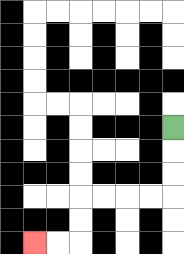{'start': '[7, 5]', 'end': '[1, 10]', 'path_directions': 'D,D,D,L,L,L,L,D,D,L,L', 'path_coordinates': '[[7, 5], [7, 6], [7, 7], [7, 8], [6, 8], [5, 8], [4, 8], [3, 8], [3, 9], [3, 10], [2, 10], [1, 10]]'}